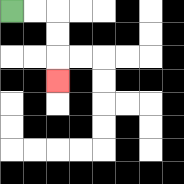{'start': '[0, 0]', 'end': '[2, 3]', 'path_directions': 'R,R,D,D,D', 'path_coordinates': '[[0, 0], [1, 0], [2, 0], [2, 1], [2, 2], [2, 3]]'}